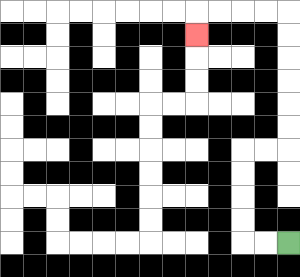{'start': '[12, 10]', 'end': '[8, 1]', 'path_directions': 'L,L,U,U,U,U,R,R,U,U,U,U,U,U,L,L,L,L,D', 'path_coordinates': '[[12, 10], [11, 10], [10, 10], [10, 9], [10, 8], [10, 7], [10, 6], [11, 6], [12, 6], [12, 5], [12, 4], [12, 3], [12, 2], [12, 1], [12, 0], [11, 0], [10, 0], [9, 0], [8, 0], [8, 1]]'}